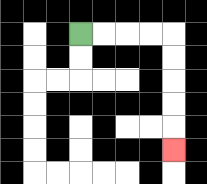{'start': '[3, 1]', 'end': '[7, 6]', 'path_directions': 'R,R,R,R,D,D,D,D,D', 'path_coordinates': '[[3, 1], [4, 1], [5, 1], [6, 1], [7, 1], [7, 2], [7, 3], [7, 4], [7, 5], [7, 6]]'}